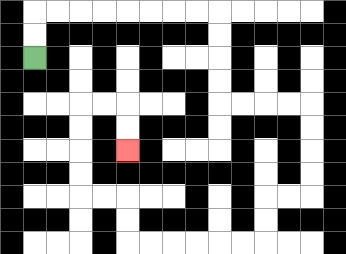{'start': '[1, 2]', 'end': '[5, 6]', 'path_directions': 'U,U,R,R,R,R,R,R,R,R,D,D,D,D,R,R,R,R,D,D,D,D,L,L,D,D,L,L,L,L,L,L,U,U,L,L,U,U,U,U,R,R,D,D', 'path_coordinates': '[[1, 2], [1, 1], [1, 0], [2, 0], [3, 0], [4, 0], [5, 0], [6, 0], [7, 0], [8, 0], [9, 0], [9, 1], [9, 2], [9, 3], [9, 4], [10, 4], [11, 4], [12, 4], [13, 4], [13, 5], [13, 6], [13, 7], [13, 8], [12, 8], [11, 8], [11, 9], [11, 10], [10, 10], [9, 10], [8, 10], [7, 10], [6, 10], [5, 10], [5, 9], [5, 8], [4, 8], [3, 8], [3, 7], [3, 6], [3, 5], [3, 4], [4, 4], [5, 4], [5, 5], [5, 6]]'}